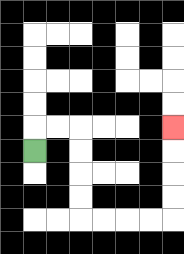{'start': '[1, 6]', 'end': '[7, 5]', 'path_directions': 'U,R,R,D,D,D,D,R,R,R,R,U,U,U,U', 'path_coordinates': '[[1, 6], [1, 5], [2, 5], [3, 5], [3, 6], [3, 7], [3, 8], [3, 9], [4, 9], [5, 9], [6, 9], [7, 9], [7, 8], [7, 7], [7, 6], [7, 5]]'}